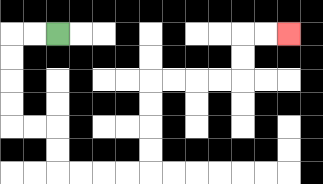{'start': '[2, 1]', 'end': '[12, 1]', 'path_directions': 'L,L,D,D,D,D,R,R,D,D,R,R,R,R,U,U,U,U,R,R,R,R,U,U,R,R', 'path_coordinates': '[[2, 1], [1, 1], [0, 1], [0, 2], [0, 3], [0, 4], [0, 5], [1, 5], [2, 5], [2, 6], [2, 7], [3, 7], [4, 7], [5, 7], [6, 7], [6, 6], [6, 5], [6, 4], [6, 3], [7, 3], [8, 3], [9, 3], [10, 3], [10, 2], [10, 1], [11, 1], [12, 1]]'}